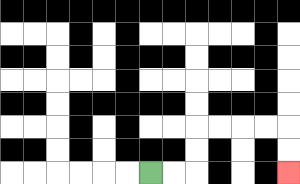{'start': '[6, 7]', 'end': '[12, 7]', 'path_directions': 'R,R,U,U,R,R,R,R,D,D', 'path_coordinates': '[[6, 7], [7, 7], [8, 7], [8, 6], [8, 5], [9, 5], [10, 5], [11, 5], [12, 5], [12, 6], [12, 7]]'}